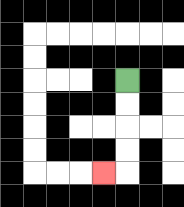{'start': '[5, 3]', 'end': '[4, 7]', 'path_directions': 'D,D,D,D,L', 'path_coordinates': '[[5, 3], [5, 4], [5, 5], [5, 6], [5, 7], [4, 7]]'}